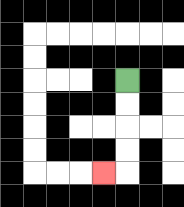{'start': '[5, 3]', 'end': '[4, 7]', 'path_directions': 'D,D,D,D,L', 'path_coordinates': '[[5, 3], [5, 4], [5, 5], [5, 6], [5, 7], [4, 7]]'}